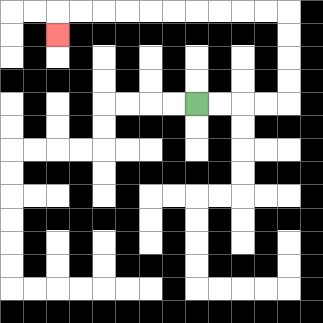{'start': '[8, 4]', 'end': '[2, 1]', 'path_directions': 'R,R,R,R,U,U,U,U,L,L,L,L,L,L,L,L,L,L,D', 'path_coordinates': '[[8, 4], [9, 4], [10, 4], [11, 4], [12, 4], [12, 3], [12, 2], [12, 1], [12, 0], [11, 0], [10, 0], [9, 0], [8, 0], [7, 0], [6, 0], [5, 0], [4, 0], [3, 0], [2, 0], [2, 1]]'}